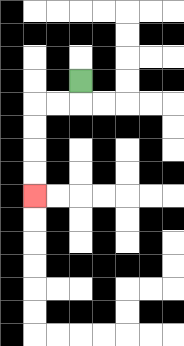{'start': '[3, 3]', 'end': '[1, 8]', 'path_directions': 'D,L,L,D,D,D,D', 'path_coordinates': '[[3, 3], [3, 4], [2, 4], [1, 4], [1, 5], [1, 6], [1, 7], [1, 8]]'}